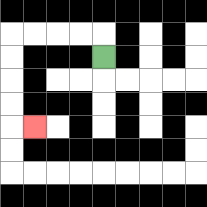{'start': '[4, 2]', 'end': '[1, 5]', 'path_directions': 'U,L,L,L,L,D,D,D,D,R', 'path_coordinates': '[[4, 2], [4, 1], [3, 1], [2, 1], [1, 1], [0, 1], [0, 2], [0, 3], [0, 4], [0, 5], [1, 5]]'}